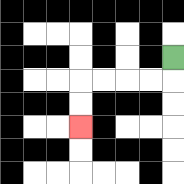{'start': '[7, 2]', 'end': '[3, 5]', 'path_directions': 'D,L,L,L,L,D,D', 'path_coordinates': '[[7, 2], [7, 3], [6, 3], [5, 3], [4, 3], [3, 3], [3, 4], [3, 5]]'}